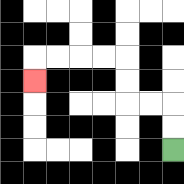{'start': '[7, 6]', 'end': '[1, 3]', 'path_directions': 'U,U,L,L,U,U,L,L,L,L,D', 'path_coordinates': '[[7, 6], [7, 5], [7, 4], [6, 4], [5, 4], [5, 3], [5, 2], [4, 2], [3, 2], [2, 2], [1, 2], [1, 3]]'}